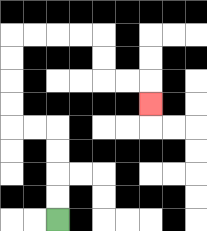{'start': '[2, 9]', 'end': '[6, 4]', 'path_directions': 'U,U,U,U,L,L,U,U,U,U,R,R,R,R,D,D,R,R,D', 'path_coordinates': '[[2, 9], [2, 8], [2, 7], [2, 6], [2, 5], [1, 5], [0, 5], [0, 4], [0, 3], [0, 2], [0, 1], [1, 1], [2, 1], [3, 1], [4, 1], [4, 2], [4, 3], [5, 3], [6, 3], [6, 4]]'}